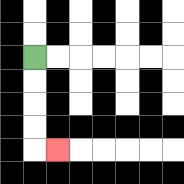{'start': '[1, 2]', 'end': '[2, 6]', 'path_directions': 'D,D,D,D,R', 'path_coordinates': '[[1, 2], [1, 3], [1, 4], [1, 5], [1, 6], [2, 6]]'}